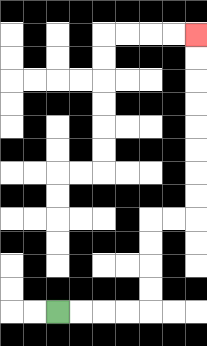{'start': '[2, 13]', 'end': '[8, 1]', 'path_directions': 'R,R,R,R,U,U,U,U,R,R,U,U,U,U,U,U,U,U', 'path_coordinates': '[[2, 13], [3, 13], [4, 13], [5, 13], [6, 13], [6, 12], [6, 11], [6, 10], [6, 9], [7, 9], [8, 9], [8, 8], [8, 7], [8, 6], [8, 5], [8, 4], [8, 3], [8, 2], [8, 1]]'}